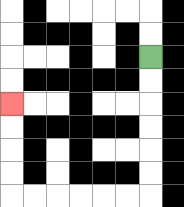{'start': '[6, 2]', 'end': '[0, 4]', 'path_directions': 'D,D,D,D,D,D,L,L,L,L,L,L,U,U,U,U', 'path_coordinates': '[[6, 2], [6, 3], [6, 4], [6, 5], [6, 6], [6, 7], [6, 8], [5, 8], [4, 8], [3, 8], [2, 8], [1, 8], [0, 8], [0, 7], [0, 6], [0, 5], [0, 4]]'}